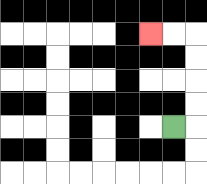{'start': '[7, 5]', 'end': '[6, 1]', 'path_directions': 'R,U,U,U,U,L,L', 'path_coordinates': '[[7, 5], [8, 5], [8, 4], [8, 3], [8, 2], [8, 1], [7, 1], [6, 1]]'}